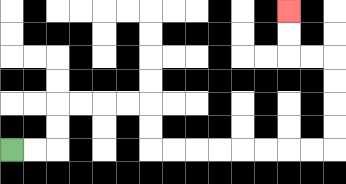{'start': '[0, 6]', 'end': '[12, 0]', 'path_directions': 'R,R,U,U,R,R,R,R,D,D,R,R,R,R,R,R,R,R,U,U,U,U,L,L,U,U', 'path_coordinates': '[[0, 6], [1, 6], [2, 6], [2, 5], [2, 4], [3, 4], [4, 4], [5, 4], [6, 4], [6, 5], [6, 6], [7, 6], [8, 6], [9, 6], [10, 6], [11, 6], [12, 6], [13, 6], [14, 6], [14, 5], [14, 4], [14, 3], [14, 2], [13, 2], [12, 2], [12, 1], [12, 0]]'}